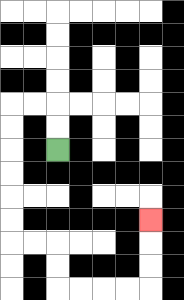{'start': '[2, 6]', 'end': '[6, 9]', 'path_directions': 'U,U,L,L,D,D,D,D,D,D,R,R,D,D,R,R,R,R,U,U,U', 'path_coordinates': '[[2, 6], [2, 5], [2, 4], [1, 4], [0, 4], [0, 5], [0, 6], [0, 7], [0, 8], [0, 9], [0, 10], [1, 10], [2, 10], [2, 11], [2, 12], [3, 12], [4, 12], [5, 12], [6, 12], [6, 11], [6, 10], [6, 9]]'}